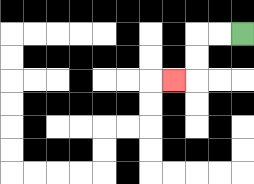{'start': '[10, 1]', 'end': '[7, 3]', 'path_directions': 'L,L,D,D,L', 'path_coordinates': '[[10, 1], [9, 1], [8, 1], [8, 2], [8, 3], [7, 3]]'}